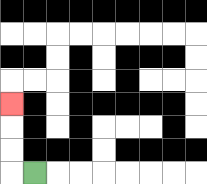{'start': '[1, 7]', 'end': '[0, 4]', 'path_directions': 'L,U,U,U', 'path_coordinates': '[[1, 7], [0, 7], [0, 6], [0, 5], [0, 4]]'}